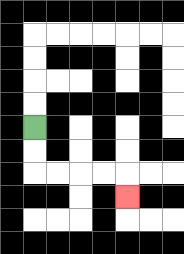{'start': '[1, 5]', 'end': '[5, 8]', 'path_directions': 'D,D,R,R,R,R,D', 'path_coordinates': '[[1, 5], [1, 6], [1, 7], [2, 7], [3, 7], [4, 7], [5, 7], [5, 8]]'}